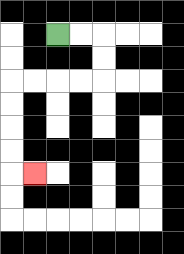{'start': '[2, 1]', 'end': '[1, 7]', 'path_directions': 'R,R,D,D,L,L,L,L,D,D,D,D,R', 'path_coordinates': '[[2, 1], [3, 1], [4, 1], [4, 2], [4, 3], [3, 3], [2, 3], [1, 3], [0, 3], [0, 4], [0, 5], [0, 6], [0, 7], [1, 7]]'}